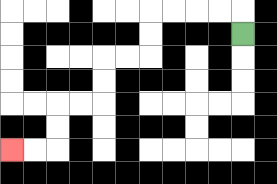{'start': '[10, 1]', 'end': '[0, 6]', 'path_directions': 'U,L,L,L,L,D,D,L,L,D,D,L,L,D,D,L,L', 'path_coordinates': '[[10, 1], [10, 0], [9, 0], [8, 0], [7, 0], [6, 0], [6, 1], [6, 2], [5, 2], [4, 2], [4, 3], [4, 4], [3, 4], [2, 4], [2, 5], [2, 6], [1, 6], [0, 6]]'}